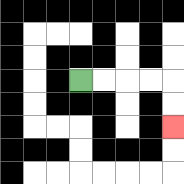{'start': '[3, 3]', 'end': '[7, 5]', 'path_directions': 'R,R,R,R,D,D', 'path_coordinates': '[[3, 3], [4, 3], [5, 3], [6, 3], [7, 3], [7, 4], [7, 5]]'}